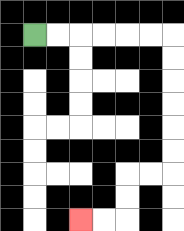{'start': '[1, 1]', 'end': '[3, 9]', 'path_directions': 'R,R,R,R,R,R,D,D,D,D,D,D,L,L,D,D,L,L', 'path_coordinates': '[[1, 1], [2, 1], [3, 1], [4, 1], [5, 1], [6, 1], [7, 1], [7, 2], [7, 3], [7, 4], [7, 5], [7, 6], [7, 7], [6, 7], [5, 7], [5, 8], [5, 9], [4, 9], [3, 9]]'}